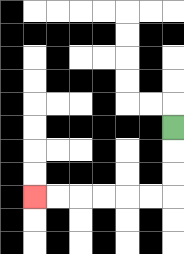{'start': '[7, 5]', 'end': '[1, 8]', 'path_directions': 'D,D,D,L,L,L,L,L,L', 'path_coordinates': '[[7, 5], [7, 6], [7, 7], [7, 8], [6, 8], [5, 8], [4, 8], [3, 8], [2, 8], [1, 8]]'}